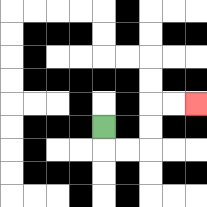{'start': '[4, 5]', 'end': '[8, 4]', 'path_directions': 'D,R,R,U,U,R,R', 'path_coordinates': '[[4, 5], [4, 6], [5, 6], [6, 6], [6, 5], [6, 4], [7, 4], [8, 4]]'}